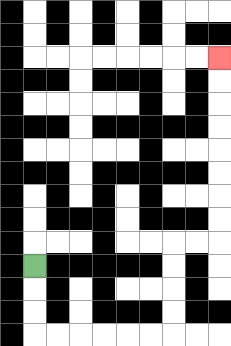{'start': '[1, 11]', 'end': '[9, 2]', 'path_directions': 'D,D,D,R,R,R,R,R,R,U,U,U,U,R,R,U,U,U,U,U,U,U,U', 'path_coordinates': '[[1, 11], [1, 12], [1, 13], [1, 14], [2, 14], [3, 14], [4, 14], [5, 14], [6, 14], [7, 14], [7, 13], [7, 12], [7, 11], [7, 10], [8, 10], [9, 10], [9, 9], [9, 8], [9, 7], [9, 6], [9, 5], [9, 4], [9, 3], [9, 2]]'}